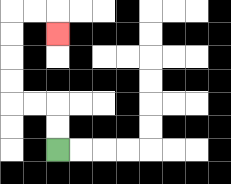{'start': '[2, 6]', 'end': '[2, 1]', 'path_directions': 'U,U,L,L,U,U,U,U,R,R,D', 'path_coordinates': '[[2, 6], [2, 5], [2, 4], [1, 4], [0, 4], [0, 3], [0, 2], [0, 1], [0, 0], [1, 0], [2, 0], [2, 1]]'}